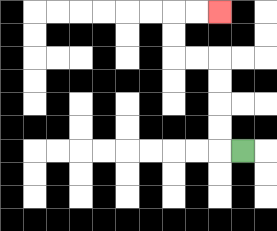{'start': '[10, 6]', 'end': '[9, 0]', 'path_directions': 'L,U,U,U,U,L,L,U,U,R,R', 'path_coordinates': '[[10, 6], [9, 6], [9, 5], [9, 4], [9, 3], [9, 2], [8, 2], [7, 2], [7, 1], [7, 0], [8, 0], [9, 0]]'}